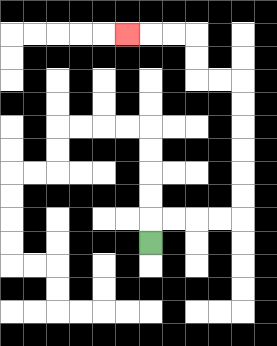{'start': '[6, 10]', 'end': '[5, 1]', 'path_directions': 'U,R,R,R,R,U,U,U,U,U,U,L,L,U,U,L,L,L', 'path_coordinates': '[[6, 10], [6, 9], [7, 9], [8, 9], [9, 9], [10, 9], [10, 8], [10, 7], [10, 6], [10, 5], [10, 4], [10, 3], [9, 3], [8, 3], [8, 2], [8, 1], [7, 1], [6, 1], [5, 1]]'}